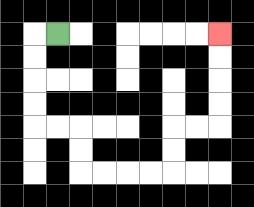{'start': '[2, 1]', 'end': '[9, 1]', 'path_directions': 'L,D,D,D,D,R,R,D,D,R,R,R,R,U,U,R,R,U,U,U,U', 'path_coordinates': '[[2, 1], [1, 1], [1, 2], [1, 3], [1, 4], [1, 5], [2, 5], [3, 5], [3, 6], [3, 7], [4, 7], [5, 7], [6, 7], [7, 7], [7, 6], [7, 5], [8, 5], [9, 5], [9, 4], [9, 3], [9, 2], [9, 1]]'}